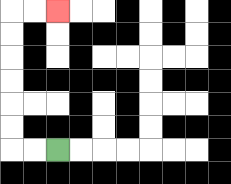{'start': '[2, 6]', 'end': '[2, 0]', 'path_directions': 'L,L,U,U,U,U,U,U,R,R', 'path_coordinates': '[[2, 6], [1, 6], [0, 6], [0, 5], [0, 4], [0, 3], [0, 2], [0, 1], [0, 0], [1, 0], [2, 0]]'}